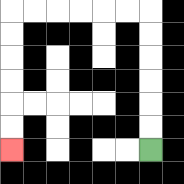{'start': '[6, 6]', 'end': '[0, 6]', 'path_directions': 'U,U,U,U,U,U,L,L,L,L,L,L,D,D,D,D,D,D', 'path_coordinates': '[[6, 6], [6, 5], [6, 4], [6, 3], [6, 2], [6, 1], [6, 0], [5, 0], [4, 0], [3, 0], [2, 0], [1, 0], [0, 0], [0, 1], [0, 2], [0, 3], [0, 4], [0, 5], [0, 6]]'}